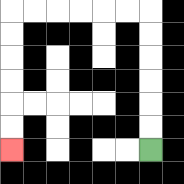{'start': '[6, 6]', 'end': '[0, 6]', 'path_directions': 'U,U,U,U,U,U,L,L,L,L,L,L,D,D,D,D,D,D', 'path_coordinates': '[[6, 6], [6, 5], [6, 4], [6, 3], [6, 2], [6, 1], [6, 0], [5, 0], [4, 0], [3, 0], [2, 0], [1, 0], [0, 0], [0, 1], [0, 2], [0, 3], [0, 4], [0, 5], [0, 6]]'}